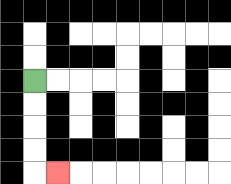{'start': '[1, 3]', 'end': '[2, 7]', 'path_directions': 'D,D,D,D,R', 'path_coordinates': '[[1, 3], [1, 4], [1, 5], [1, 6], [1, 7], [2, 7]]'}